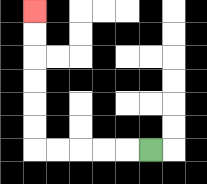{'start': '[6, 6]', 'end': '[1, 0]', 'path_directions': 'L,L,L,L,L,U,U,U,U,U,U', 'path_coordinates': '[[6, 6], [5, 6], [4, 6], [3, 6], [2, 6], [1, 6], [1, 5], [1, 4], [1, 3], [1, 2], [1, 1], [1, 0]]'}